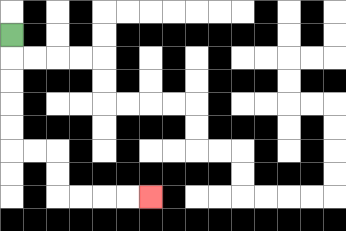{'start': '[0, 1]', 'end': '[6, 8]', 'path_directions': 'D,D,D,D,D,R,R,D,D,R,R,R,R', 'path_coordinates': '[[0, 1], [0, 2], [0, 3], [0, 4], [0, 5], [0, 6], [1, 6], [2, 6], [2, 7], [2, 8], [3, 8], [4, 8], [5, 8], [6, 8]]'}